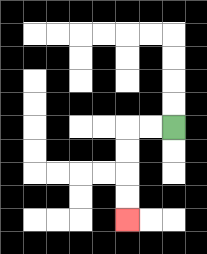{'start': '[7, 5]', 'end': '[5, 9]', 'path_directions': 'L,L,D,D,D,D', 'path_coordinates': '[[7, 5], [6, 5], [5, 5], [5, 6], [5, 7], [5, 8], [5, 9]]'}